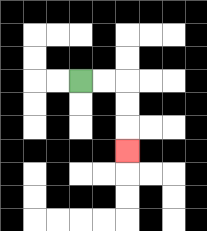{'start': '[3, 3]', 'end': '[5, 6]', 'path_directions': 'R,R,D,D,D', 'path_coordinates': '[[3, 3], [4, 3], [5, 3], [5, 4], [5, 5], [5, 6]]'}